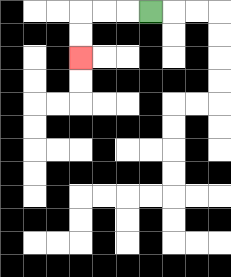{'start': '[6, 0]', 'end': '[3, 2]', 'path_directions': 'L,L,L,D,D', 'path_coordinates': '[[6, 0], [5, 0], [4, 0], [3, 0], [3, 1], [3, 2]]'}